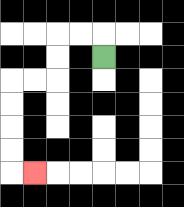{'start': '[4, 2]', 'end': '[1, 7]', 'path_directions': 'U,L,L,D,D,L,L,D,D,D,D,R', 'path_coordinates': '[[4, 2], [4, 1], [3, 1], [2, 1], [2, 2], [2, 3], [1, 3], [0, 3], [0, 4], [0, 5], [0, 6], [0, 7], [1, 7]]'}